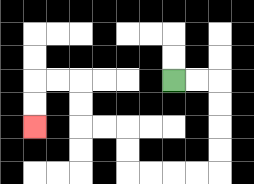{'start': '[7, 3]', 'end': '[1, 5]', 'path_directions': 'R,R,D,D,D,D,L,L,L,L,U,U,L,L,U,U,L,L,D,D', 'path_coordinates': '[[7, 3], [8, 3], [9, 3], [9, 4], [9, 5], [9, 6], [9, 7], [8, 7], [7, 7], [6, 7], [5, 7], [5, 6], [5, 5], [4, 5], [3, 5], [3, 4], [3, 3], [2, 3], [1, 3], [1, 4], [1, 5]]'}